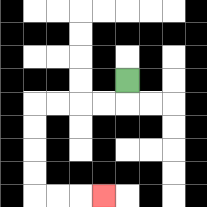{'start': '[5, 3]', 'end': '[4, 8]', 'path_directions': 'D,L,L,L,L,D,D,D,D,R,R,R', 'path_coordinates': '[[5, 3], [5, 4], [4, 4], [3, 4], [2, 4], [1, 4], [1, 5], [1, 6], [1, 7], [1, 8], [2, 8], [3, 8], [4, 8]]'}